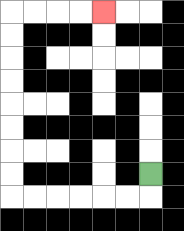{'start': '[6, 7]', 'end': '[4, 0]', 'path_directions': 'D,L,L,L,L,L,L,U,U,U,U,U,U,U,U,R,R,R,R', 'path_coordinates': '[[6, 7], [6, 8], [5, 8], [4, 8], [3, 8], [2, 8], [1, 8], [0, 8], [0, 7], [0, 6], [0, 5], [0, 4], [0, 3], [0, 2], [0, 1], [0, 0], [1, 0], [2, 0], [3, 0], [4, 0]]'}